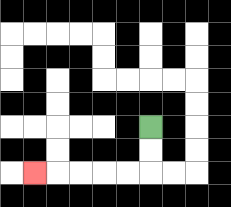{'start': '[6, 5]', 'end': '[1, 7]', 'path_directions': 'D,D,L,L,L,L,L', 'path_coordinates': '[[6, 5], [6, 6], [6, 7], [5, 7], [4, 7], [3, 7], [2, 7], [1, 7]]'}